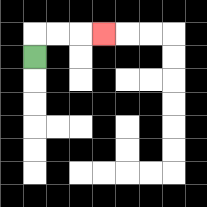{'start': '[1, 2]', 'end': '[4, 1]', 'path_directions': 'U,R,R,R', 'path_coordinates': '[[1, 2], [1, 1], [2, 1], [3, 1], [4, 1]]'}